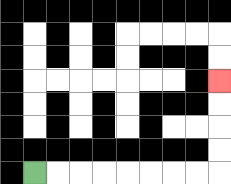{'start': '[1, 7]', 'end': '[9, 3]', 'path_directions': 'R,R,R,R,R,R,R,R,U,U,U,U', 'path_coordinates': '[[1, 7], [2, 7], [3, 7], [4, 7], [5, 7], [6, 7], [7, 7], [8, 7], [9, 7], [9, 6], [9, 5], [9, 4], [9, 3]]'}